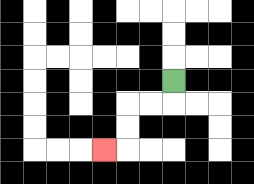{'start': '[7, 3]', 'end': '[4, 6]', 'path_directions': 'D,L,L,D,D,L', 'path_coordinates': '[[7, 3], [7, 4], [6, 4], [5, 4], [5, 5], [5, 6], [4, 6]]'}